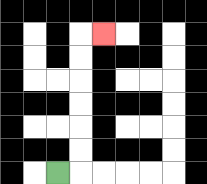{'start': '[2, 7]', 'end': '[4, 1]', 'path_directions': 'R,U,U,U,U,U,U,R', 'path_coordinates': '[[2, 7], [3, 7], [3, 6], [3, 5], [3, 4], [3, 3], [3, 2], [3, 1], [4, 1]]'}